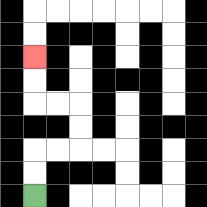{'start': '[1, 8]', 'end': '[1, 2]', 'path_directions': 'U,U,R,R,U,U,L,L,U,U', 'path_coordinates': '[[1, 8], [1, 7], [1, 6], [2, 6], [3, 6], [3, 5], [3, 4], [2, 4], [1, 4], [1, 3], [1, 2]]'}